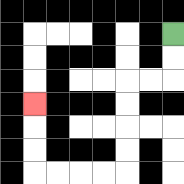{'start': '[7, 1]', 'end': '[1, 4]', 'path_directions': 'D,D,L,L,D,D,D,D,L,L,L,L,U,U,U', 'path_coordinates': '[[7, 1], [7, 2], [7, 3], [6, 3], [5, 3], [5, 4], [5, 5], [5, 6], [5, 7], [4, 7], [3, 7], [2, 7], [1, 7], [1, 6], [1, 5], [1, 4]]'}